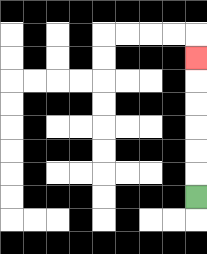{'start': '[8, 8]', 'end': '[8, 2]', 'path_directions': 'U,U,U,U,U,U', 'path_coordinates': '[[8, 8], [8, 7], [8, 6], [8, 5], [8, 4], [8, 3], [8, 2]]'}